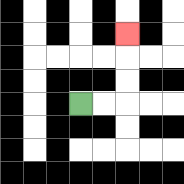{'start': '[3, 4]', 'end': '[5, 1]', 'path_directions': 'R,R,U,U,U', 'path_coordinates': '[[3, 4], [4, 4], [5, 4], [5, 3], [5, 2], [5, 1]]'}